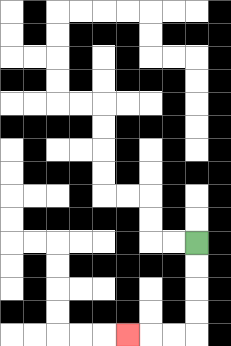{'start': '[8, 10]', 'end': '[5, 14]', 'path_directions': 'D,D,D,D,L,L,L', 'path_coordinates': '[[8, 10], [8, 11], [8, 12], [8, 13], [8, 14], [7, 14], [6, 14], [5, 14]]'}